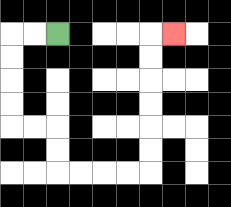{'start': '[2, 1]', 'end': '[7, 1]', 'path_directions': 'L,L,D,D,D,D,R,R,D,D,R,R,R,R,U,U,U,U,U,U,R', 'path_coordinates': '[[2, 1], [1, 1], [0, 1], [0, 2], [0, 3], [0, 4], [0, 5], [1, 5], [2, 5], [2, 6], [2, 7], [3, 7], [4, 7], [5, 7], [6, 7], [6, 6], [6, 5], [6, 4], [6, 3], [6, 2], [6, 1], [7, 1]]'}